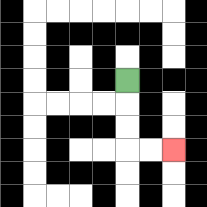{'start': '[5, 3]', 'end': '[7, 6]', 'path_directions': 'D,D,D,R,R', 'path_coordinates': '[[5, 3], [5, 4], [5, 5], [5, 6], [6, 6], [7, 6]]'}